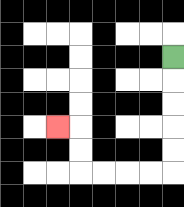{'start': '[7, 2]', 'end': '[2, 5]', 'path_directions': 'D,D,D,D,D,L,L,L,L,U,U,L', 'path_coordinates': '[[7, 2], [7, 3], [7, 4], [7, 5], [7, 6], [7, 7], [6, 7], [5, 7], [4, 7], [3, 7], [3, 6], [3, 5], [2, 5]]'}